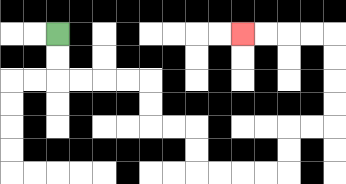{'start': '[2, 1]', 'end': '[10, 1]', 'path_directions': 'D,D,R,R,R,R,D,D,R,R,D,D,R,R,R,R,U,U,R,R,U,U,U,U,L,L,L,L', 'path_coordinates': '[[2, 1], [2, 2], [2, 3], [3, 3], [4, 3], [5, 3], [6, 3], [6, 4], [6, 5], [7, 5], [8, 5], [8, 6], [8, 7], [9, 7], [10, 7], [11, 7], [12, 7], [12, 6], [12, 5], [13, 5], [14, 5], [14, 4], [14, 3], [14, 2], [14, 1], [13, 1], [12, 1], [11, 1], [10, 1]]'}